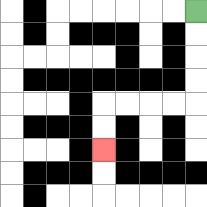{'start': '[8, 0]', 'end': '[4, 6]', 'path_directions': 'D,D,D,D,L,L,L,L,D,D', 'path_coordinates': '[[8, 0], [8, 1], [8, 2], [8, 3], [8, 4], [7, 4], [6, 4], [5, 4], [4, 4], [4, 5], [4, 6]]'}